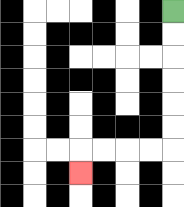{'start': '[7, 0]', 'end': '[3, 7]', 'path_directions': 'D,D,D,D,D,D,L,L,L,L,D', 'path_coordinates': '[[7, 0], [7, 1], [7, 2], [7, 3], [7, 4], [7, 5], [7, 6], [6, 6], [5, 6], [4, 6], [3, 6], [3, 7]]'}